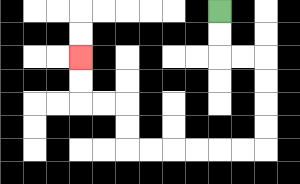{'start': '[9, 0]', 'end': '[3, 2]', 'path_directions': 'D,D,R,R,D,D,D,D,L,L,L,L,L,L,U,U,L,L,U,U', 'path_coordinates': '[[9, 0], [9, 1], [9, 2], [10, 2], [11, 2], [11, 3], [11, 4], [11, 5], [11, 6], [10, 6], [9, 6], [8, 6], [7, 6], [6, 6], [5, 6], [5, 5], [5, 4], [4, 4], [3, 4], [3, 3], [3, 2]]'}